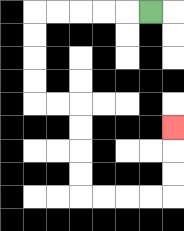{'start': '[6, 0]', 'end': '[7, 5]', 'path_directions': 'L,L,L,L,L,D,D,D,D,R,R,D,D,D,D,R,R,R,R,U,U,U', 'path_coordinates': '[[6, 0], [5, 0], [4, 0], [3, 0], [2, 0], [1, 0], [1, 1], [1, 2], [1, 3], [1, 4], [2, 4], [3, 4], [3, 5], [3, 6], [3, 7], [3, 8], [4, 8], [5, 8], [6, 8], [7, 8], [7, 7], [7, 6], [7, 5]]'}